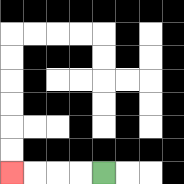{'start': '[4, 7]', 'end': '[0, 7]', 'path_directions': 'L,L,L,L', 'path_coordinates': '[[4, 7], [3, 7], [2, 7], [1, 7], [0, 7]]'}